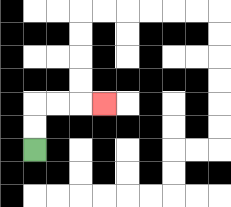{'start': '[1, 6]', 'end': '[4, 4]', 'path_directions': 'U,U,R,R,R', 'path_coordinates': '[[1, 6], [1, 5], [1, 4], [2, 4], [3, 4], [4, 4]]'}